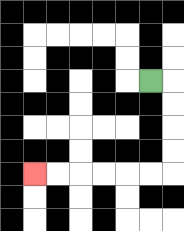{'start': '[6, 3]', 'end': '[1, 7]', 'path_directions': 'R,D,D,D,D,L,L,L,L,L,L', 'path_coordinates': '[[6, 3], [7, 3], [7, 4], [7, 5], [7, 6], [7, 7], [6, 7], [5, 7], [4, 7], [3, 7], [2, 7], [1, 7]]'}